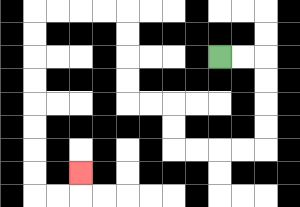{'start': '[9, 2]', 'end': '[3, 7]', 'path_directions': 'R,R,D,D,D,D,L,L,L,L,U,U,L,L,U,U,U,U,L,L,L,L,D,D,D,D,D,D,D,D,R,R,U', 'path_coordinates': '[[9, 2], [10, 2], [11, 2], [11, 3], [11, 4], [11, 5], [11, 6], [10, 6], [9, 6], [8, 6], [7, 6], [7, 5], [7, 4], [6, 4], [5, 4], [5, 3], [5, 2], [5, 1], [5, 0], [4, 0], [3, 0], [2, 0], [1, 0], [1, 1], [1, 2], [1, 3], [1, 4], [1, 5], [1, 6], [1, 7], [1, 8], [2, 8], [3, 8], [3, 7]]'}